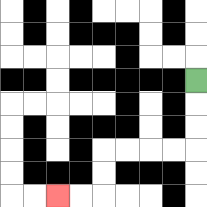{'start': '[8, 3]', 'end': '[2, 8]', 'path_directions': 'D,D,D,L,L,L,L,D,D,L,L', 'path_coordinates': '[[8, 3], [8, 4], [8, 5], [8, 6], [7, 6], [6, 6], [5, 6], [4, 6], [4, 7], [4, 8], [3, 8], [2, 8]]'}